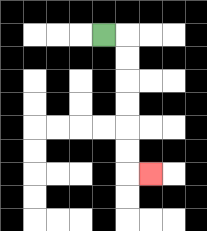{'start': '[4, 1]', 'end': '[6, 7]', 'path_directions': 'R,D,D,D,D,D,D,R', 'path_coordinates': '[[4, 1], [5, 1], [5, 2], [5, 3], [5, 4], [5, 5], [5, 6], [5, 7], [6, 7]]'}